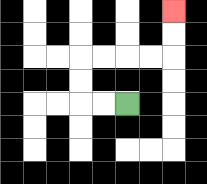{'start': '[5, 4]', 'end': '[7, 0]', 'path_directions': 'L,L,U,U,R,R,R,R,U,U', 'path_coordinates': '[[5, 4], [4, 4], [3, 4], [3, 3], [3, 2], [4, 2], [5, 2], [6, 2], [7, 2], [7, 1], [7, 0]]'}